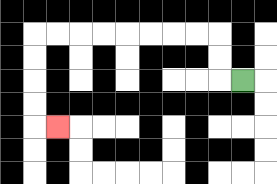{'start': '[10, 3]', 'end': '[2, 5]', 'path_directions': 'L,U,U,L,L,L,L,L,L,L,L,D,D,D,D,R', 'path_coordinates': '[[10, 3], [9, 3], [9, 2], [9, 1], [8, 1], [7, 1], [6, 1], [5, 1], [4, 1], [3, 1], [2, 1], [1, 1], [1, 2], [1, 3], [1, 4], [1, 5], [2, 5]]'}